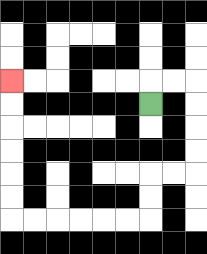{'start': '[6, 4]', 'end': '[0, 3]', 'path_directions': 'U,R,R,D,D,D,D,L,L,D,D,L,L,L,L,L,L,U,U,U,U,U,U', 'path_coordinates': '[[6, 4], [6, 3], [7, 3], [8, 3], [8, 4], [8, 5], [8, 6], [8, 7], [7, 7], [6, 7], [6, 8], [6, 9], [5, 9], [4, 9], [3, 9], [2, 9], [1, 9], [0, 9], [0, 8], [0, 7], [0, 6], [0, 5], [0, 4], [0, 3]]'}